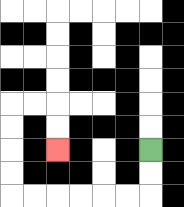{'start': '[6, 6]', 'end': '[2, 6]', 'path_directions': 'D,D,L,L,L,L,L,L,U,U,U,U,R,R,D,D', 'path_coordinates': '[[6, 6], [6, 7], [6, 8], [5, 8], [4, 8], [3, 8], [2, 8], [1, 8], [0, 8], [0, 7], [0, 6], [0, 5], [0, 4], [1, 4], [2, 4], [2, 5], [2, 6]]'}